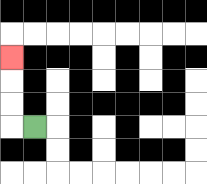{'start': '[1, 5]', 'end': '[0, 2]', 'path_directions': 'L,U,U,U', 'path_coordinates': '[[1, 5], [0, 5], [0, 4], [0, 3], [0, 2]]'}